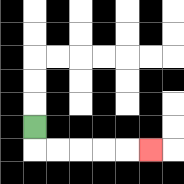{'start': '[1, 5]', 'end': '[6, 6]', 'path_directions': 'D,R,R,R,R,R', 'path_coordinates': '[[1, 5], [1, 6], [2, 6], [3, 6], [4, 6], [5, 6], [6, 6]]'}